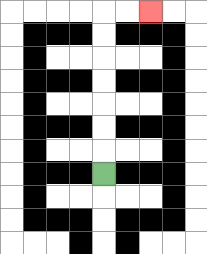{'start': '[4, 7]', 'end': '[6, 0]', 'path_directions': 'U,U,U,U,U,U,U,R,R', 'path_coordinates': '[[4, 7], [4, 6], [4, 5], [4, 4], [4, 3], [4, 2], [4, 1], [4, 0], [5, 0], [6, 0]]'}